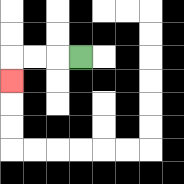{'start': '[3, 2]', 'end': '[0, 3]', 'path_directions': 'L,L,L,D', 'path_coordinates': '[[3, 2], [2, 2], [1, 2], [0, 2], [0, 3]]'}